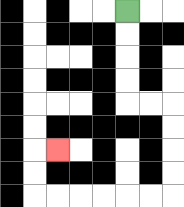{'start': '[5, 0]', 'end': '[2, 6]', 'path_directions': 'D,D,D,D,R,R,D,D,D,D,L,L,L,L,L,L,U,U,R', 'path_coordinates': '[[5, 0], [5, 1], [5, 2], [5, 3], [5, 4], [6, 4], [7, 4], [7, 5], [7, 6], [7, 7], [7, 8], [6, 8], [5, 8], [4, 8], [3, 8], [2, 8], [1, 8], [1, 7], [1, 6], [2, 6]]'}